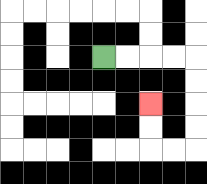{'start': '[4, 2]', 'end': '[6, 4]', 'path_directions': 'R,R,R,R,D,D,D,D,L,L,U,U', 'path_coordinates': '[[4, 2], [5, 2], [6, 2], [7, 2], [8, 2], [8, 3], [8, 4], [8, 5], [8, 6], [7, 6], [6, 6], [6, 5], [6, 4]]'}